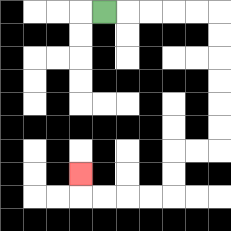{'start': '[4, 0]', 'end': '[3, 7]', 'path_directions': 'R,R,R,R,R,D,D,D,D,D,D,L,L,D,D,L,L,L,L,U', 'path_coordinates': '[[4, 0], [5, 0], [6, 0], [7, 0], [8, 0], [9, 0], [9, 1], [9, 2], [9, 3], [9, 4], [9, 5], [9, 6], [8, 6], [7, 6], [7, 7], [7, 8], [6, 8], [5, 8], [4, 8], [3, 8], [3, 7]]'}